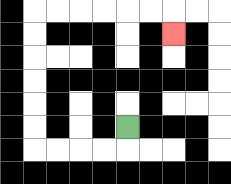{'start': '[5, 5]', 'end': '[7, 1]', 'path_directions': 'D,L,L,L,L,U,U,U,U,U,U,R,R,R,R,R,R,D', 'path_coordinates': '[[5, 5], [5, 6], [4, 6], [3, 6], [2, 6], [1, 6], [1, 5], [1, 4], [1, 3], [1, 2], [1, 1], [1, 0], [2, 0], [3, 0], [4, 0], [5, 0], [6, 0], [7, 0], [7, 1]]'}